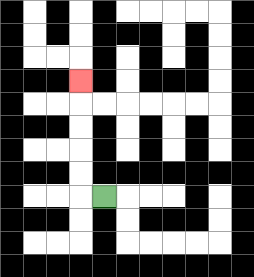{'start': '[4, 8]', 'end': '[3, 3]', 'path_directions': 'L,U,U,U,U,U', 'path_coordinates': '[[4, 8], [3, 8], [3, 7], [3, 6], [3, 5], [3, 4], [3, 3]]'}